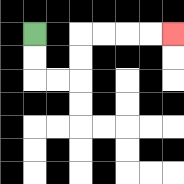{'start': '[1, 1]', 'end': '[7, 1]', 'path_directions': 'D,D,R,R,U,U,R,R,R,R', 'path_coordinates': '[[1, 1], [1, 2], [1, 3], [2, 3], [3, 3], [3, 2], [3, 1], [4, 1], [5, 1], [6, 1], [7, 1]]'}